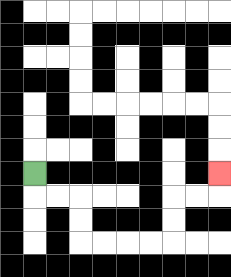{'start': '[1, 7]', 'end': '[9, 7]', 'path_directions': 'D,R,R,D,D,R,R,R,R,U,U,R,R,U', 'path_coordinates': '[[1, 7], [1, 8], [2, 8], [3, 8], [3, 9], [3, 10], [4, 10], [5, 10], [6, 10], [7, 10], [7, 9], [7, 8], [8, 8], [9, 8], [9, 7]]'}